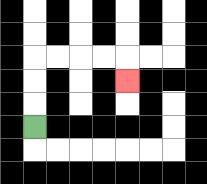{'start': '[1, 5]', 'end': '[5, 3]', 'path_directions': 'U,U,U,R,R,R,R,D', 'path_coordinates': '[[1, 5], [1, 4], [1, 3], [1, 2], [2, 2], [3, 2], [4, 2], [5, 2], [5, 3]]'}